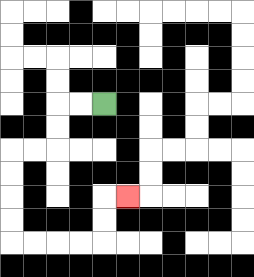{'start': '[4, 4]', 'end': '[5, 8]', 'path_directions': 'L,L,D,D,L,L,D,D,D,D,R,R,R,R,U,U,R', 'path_coordinates': '[[4, 4], [3, 4], [2, 4], [2, 5], [2, 6], [1, 6], [0, 6], [0, 7], [0, 8], [0, 9], [0, 10], [1, 10], [2, 10], [3, 10], [4, 10], [4, 9], [4, 8], [5, 8]]'}